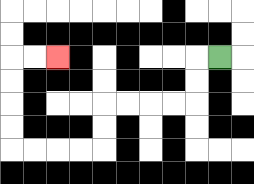{'start': '[9, 2]', 'end': '[2, 2]', 'path_directions': 'L,D,D,L,L,L,L,D,D,L,L,L,L,U,U,U,U,R,R', 'path_coordinates': '[[9, 2], [8, 2], [8, 3], [8, 4], [7, 4], [6, 4], [5, 4], [4, 4], [4, 5], [4, 6], [3, 6], [2, 6], [1, 6], [0, 6], [0, 5], [0, 4], [0, 3], [0, 2], [1, 2], [2, 2]]'}